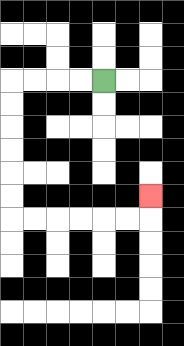{'start': '[4, 3]', 'end': '[6, 8]', 'path_directions': 'L,L,L,L,D,D,D,D,D,D,R,R,R,R,R,R,U', 'path_coordinates': '[[4, 3], [3, 3], [2, 3], [1, 3], [0, 3], [0, 4], [0, 5], [0, 6], [0, 7], [0, 8], [0, 9], [1, 9], [2, 9], [3, 9], [4, 9], [5, 9], [6, 9], [6, 8]]'}